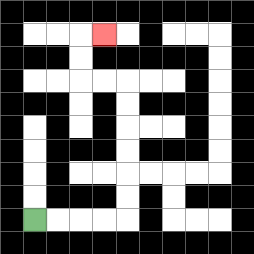{'start': '[1, 9]', 'end': '[4, 1]', 'path_directions': 'R,R,R,R,U,U,U,U,U,U,L,L,U,U,R', 'path_coordinates': '[[1, 9], [2, 9], [3, 9], [4, 9], [5, 9], [5, 8], [5, 7], [5, 6], [5, 5], [5, 4], [5, 3], [4, 3], [3, 3], [3, 2], [3, 1], [4, 1]]'}